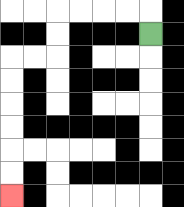{'start': '[6, 1]', 'end': '[0, 8]', 'path_directions': 'U,L,L,L,L,D,D,L,L,D,D,D,D,D,D', 'path_coordinates': '[[6, 1], [6, 0], [5, 0], [4, 0], [3, 0], [2, 0], [2, 1], [2, 2], [1, 2], [0, 2], [0, 3], [0, 4], [0, 5], [0, 6], [0, 7], [0, 8]]'}